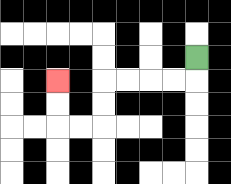{'start': '[8, 2]', 'end': '[2, 3]', 'path_directions': 'D,L,L,L,L,D,D,L,L,U,U', 'path_coordinates': '[[8, 2], [8, 3], [7, 3], [6, 3], [5, 3], [4, 3], [4, 4], [4, 5], [3, 5], [2, 5], [2, 4], [2, 3]]'}